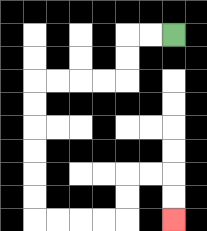{'start': '[7, 1]', 'end': '[7, 9]', 'path_directions': 'L,L,D,D,L,L,L,L,D,D,D,D,D,D,R,R,R,R,U,U,R,R,D,D', 'path_coordinates': '[[7, 1], [6, 1], [5, 1], [5, 2], [5, 3], [4, 3], [3, 3], [2, 3], [1, 3], [1, 4], [1, 5], [1, 6], [1, 7], [1, 8], [1, 9], [2, 9], [3, 9], [4, 9], [5, 9], [5, 8], [5, 7], [6, 7], [7, 7], [7, 8], [7, 9]]'}